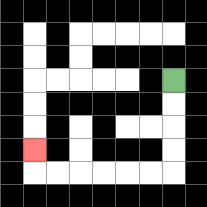{'start': '[7, 3]', 'end': '[1, 6]', 'path_directions': 'D,D,D,D,L,L,L,L,L,L,U', 'path_coordinates': '[[7, 3], [7, 4], [7, 5], [7, 6], [7, 7], [6, 7], [5, 7], [4, 7], [3, 7], [2, 7], [1, 7], [1, 6]]'}